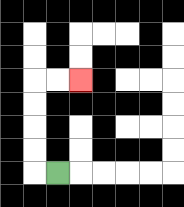{'start': '[2, 7]', 'end': '[3, 3]', 'path_directions': 'L,U,U,U,U,R,R', 'path_coordinates': '[[2, 7], [1, 7], [1, 6], [1, 5], [1, 4], [1, 3], [2, 3], [3, 3]]'}